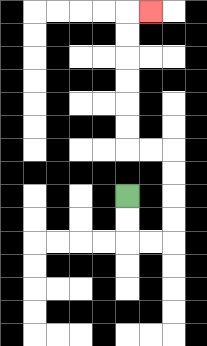{'start': '[5, 8]', 'end': '[6, 0]', 'path_directions': 'D,D,R,R,U,U,U,U,L,L,U,U,U,U,U,U,R', 'path_coordinates': '[[5, 8], [5, 9], [5, 10], [6, 10], [7, 10], [7, 9], [7, 8], [7, 7], [7, 6], [6, 6], [5, 6], [5, 5], [5, 4], [5, 3], [5, 2], [5, 1], [5, 0], [6, 0]]'}